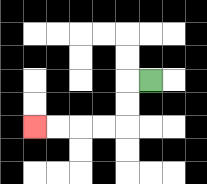{'start': '[6, 3]', 'end': '[1, 5]', 'path_directions': 'L,D,D,L,L,L,L', 'path_coordinates': '[[6, 3], [5, 3], [5, 4], [5, 5], [4, 5], [3, 5], [2, 5], [1, 5]]'}